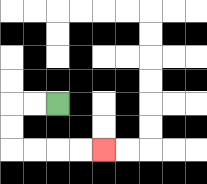{'start': '[2, 4]', 'end': '[4, 6]', 'path_directions': 'L,L,D,D,R,R,R,R', 'path_coordinates': '[[2, 4], [1, 4], [0, 4], [0, 5], [0, 6], [1, 6], [2, 6], [3, 6], [4, 6]]'}